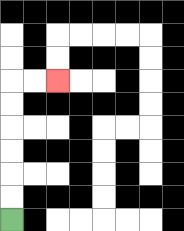{'start': '[0, 9]', 'end': '[2, 3]', 'path_directions': 'U,U,U,U,U,U,R,R', 'path_coordinates': '[[0, 9], [0, 8], [0, 7], [0, 6], [0, 5], [0, 4], [0, 3], [1, 3], [2, 3]]'}